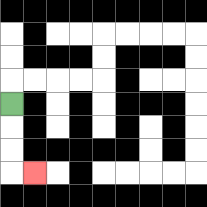{'start': '[0, 4]', 'end': '[1, 7]', 'path_directions': 'D,D,D,R', 'path_coordinates': '[[0, 4], [0, 5], [0, 6], [0, 7], [1, 7]]'}